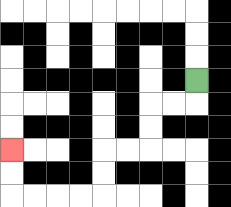{'start': '[8, 3]', 'end': '[0, 6]', 'path_directions': 'D,L,L,D,D,L,L,D,D,L,L,L,L,U,U', 'path_coordinates': '[[8, 3], [8, 4], [7, 4], [6, 4], [6, 5], [6, 6], [5, 6], [4, 6], [4, 7], [4, 8], [3, 8], [2, 8], [1, 8], [0, 8], [0, 7], [0, 6]]'}